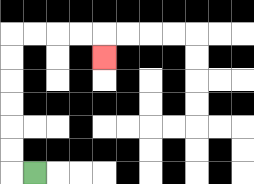{'start': '[1, 7]', 'end': '[4, 2]', 'path_directions': 'L,U,U,U,U,U,U,R,R,R,R,D', 'path_coordinates': '[[1, 7], [0, 7], [0, 6], [0, 5], [0, 4], [0, 3], [0, 2], [0, 1], [1, 1], [2, 1], [3, 1], [4, 1], [4, 2]]'}